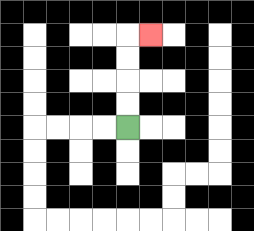{'start': '[5, 5]', 'end': '[6, 1]', 'path_directions': 'U,U,U,U,R', 'path_coordinates': '[[5, 5], [5, 4], [5, 3], [5, 2], [5, 1], [6, 1]]'}